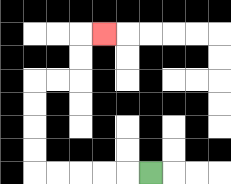{'start': '[6, 7]', 'end': '[4, 1]', 'path_directions': 'L,L,L,L,L,U,U,U,U,R,R,U,U,R', 'path_coordinates': '[[6, 7], [5, 7], [4, 7], [3, 7], [2, 7], [1, 7], [1, 6], [1, 5], [1, 4], [1, 3], [2, 3], [3, 3], [3, 2], [3, 1], [4, 1]]'}